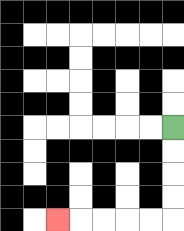{'start': '[7, 5]', 'end': '[2, 9]', 'path_directions': 'D,D,D,D,L,L,L,L,L', 'path_coordinates': '[[7, 5], [7, 6], [7, 7], [7, 8], [7, 9], [6, 9], [5, 9], [4, 9], [3, 9], [2, 9]]'}